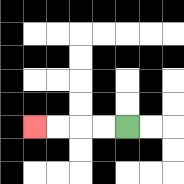{'start': '[5, 5]', 'end': '[1, 5]', 'path_directions': 'L,L,L,L', 'path_coordinates': '[[5, 5], [4, 5], [3, 5], [2, 5], [1, 5]]'}